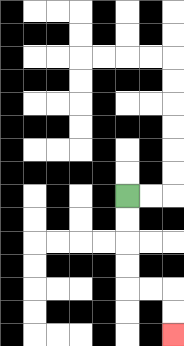{'start': '[5, 8]', 'end': '[7, 14]', 'path_directions': 'D,D,D,D,R,R,D,D', 'path_coordinates': '[[5, 8], [5, 9], [5, 10], [5, 11], [5, 12], [6, 12], [7, 12], [7, 13], [7, 14]]'}